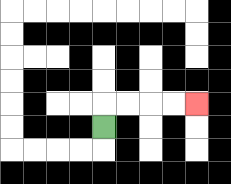{'start': '[4, 5]', 'end': '[8, 4]', 'path_directions': 'U,R,R,R,R', 'path_coordinates': '[[4, 5], [4, 4], [5, 4], [6, 4], [7, 4], [8, 4]]'}